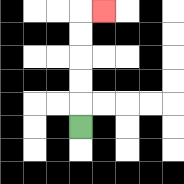{'start': '[3, 5]', 'end': '[4, 0]', 'path_directions': 'U,U,U,U,U,R', 'path_coordinates': '[[3, 5], [3, 4], [3, 3], [3, 2], [3, 1], [3, 0], [4, 0]]'}